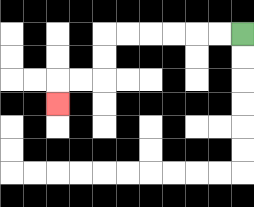{'start': '[10, 1]', 'end': '[2, 4]', 'path_directions': 'L,L,L,L,L,L,D,D,L,L,D', 'path_coordinates': '[[10, 1], [9, 1], [8, 1], [7, 1], [6, 1], [5, 1], [4, 1], [4, 2], [4, 3], [3, 3], [2, 3], [2, 4]]'}